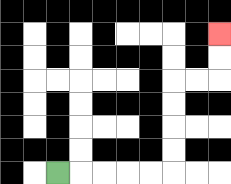{'start': '[2, 7]', 'end': '[9, 1]', 'path_directions': 'R,R,R,R,R,U,U,U,U,R,R,U,U', 'path_coordinates': '[[2, 7], [3, 7], [4, 7], [5, 7], [6, 7], [7, 7], [7, 6], [7, 5], [7, 4], [7, 3], [8, 3], [9, 3], [9, 2], [9, 1]]'}